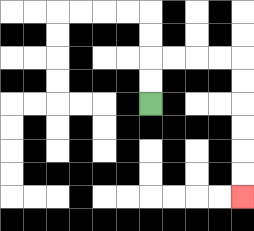{'start': '[6, 4]', 'end': '[10, 8]', 'path_directions': 'U,U,R,R,R,R,D,D,D,D,D,D', 'path_coordinates': '[[6, 4], [6, 3], [6, 2], [7, 2], [8, 2], [9, 2], [10, 2], [10, 3], [10, 4], [10, 5], [10, 6], [10, 7], [10, 8]]'}